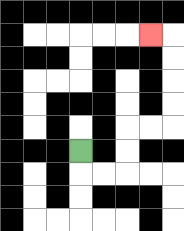{'start': '[3, 6]', 'end': '[6, 1]', 'path_directions': 'D,R,R,U,U,R,R,U,U,U,U,L', 'path_coordinates': '[[3, 6], [3, 7], [4, 7], [5, 7], [5, 6], [5, 5], [6, 5], [7, 5], [7, 4], [7, 3], [7, 2], [7, 1], [6, 1]]'}